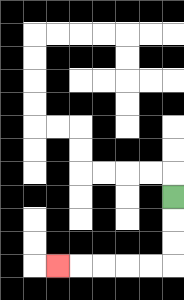{'start': '[7, 8]', 'end': '[2, 11]', 'path_directions': 'D,D,D,L,L,L,L,L', 'path_coordinates': '[[7, 8], [7, 9], [7, 10], [7, 11], [6, 11], [5, 11], [4, 11], [3, 11], [2, 11]]'}